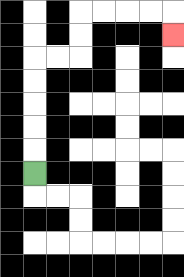{'start': '[1, 7]', 'end': '[7, 1]', 'path_directions': 'U,U,U,U,U,R,R,U,U,R,R,R,R,D', 'path_coordinates': '[[1, 7], [1, 6], [1, 5], [1, 4], [1, 3], [1, 2], [2, 2], [3, 2], [3, 1], [3, 0], [4, 0], [5, 0], [6, 0], [7, 0], [7, 1]]'}